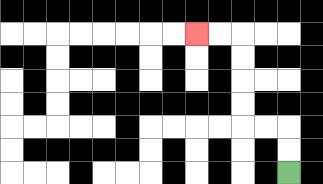{'start': '[12, 7]', 'end': '[8, 1]', 'path_directions': 'U,U,L,L,U,U,U,U,L,L', 'path_coordinates': '[[12, 7], [12, 6], [12, 5], [11, 5], [10, 5], [10, 4], [10, 3], [10, 2], [10, 1], [9, 1], [8, 1]]'}